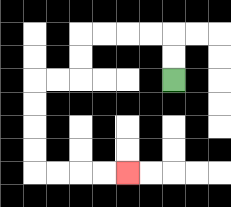{'start': '[7, 3]', 'end': '[5, 7]', 'path_directions': 'U,U,L,L,L,L,D,D,L,L,D,D,D,D,R,R,R,R', 'path_coordinates': '[[7, 3], [7, 2], [7, 1], [6, 1], [5, 1], [4, 1], [3, 1], [3, 2], [3, 3], [2, 3], [1, 3], [1, 4], [1, 5], [1, 6], [1, 7], [2, 7], [3, 7], [4, 7], [5, 7]]'}